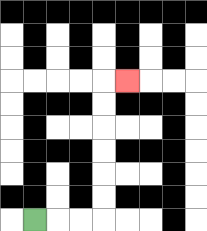{'start': '[1, 9]', 'end': '[5, 3]', 'path_directions': 'R,R,R,U,U,U,U,U,U,R', 'path_coordinates': '[[1, 9], [2, 9], [3, 9], [4, 9], [4, 8], [4, 7], [4, 6], [4, 5], [4, 4], [4, 3], [5, 3]]'}